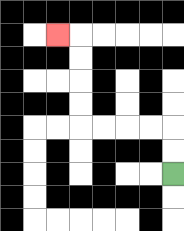{'start': '[7, 7]', 'end': '[2, 1]', 'path_directions': 'U,U,L,L,L,L,U,U,U,U,L', 'path_coordinates': '[[7, 7], [7, 6], [7, 5], [6, 5], [5, 5], [4, 5], [3, 5], [3, 4], [3, 3], [3, 2], [3, 1], [2, 1]]'}